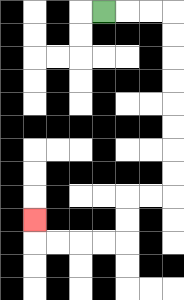{'start': '[4, 0]', 'end': '[1, 9]', 'path_directions': 'R,R,R,D,D,D,D,D,D,D,D,L,L,D,D,L,L,L,L,U', 'path_coordinates': '[[4, 0], [5, 0], [6, 0], [7, 0], [7, 1], [7, 2], [7, 3], [7, 4], [7, 5], [7, 6], [7, 7], [7, 8], [6, 8], [5, 8], [5, 9], [5, 10], [4, 10], [3, 10], [2, 10], [1, 10], [1, 9]]'}